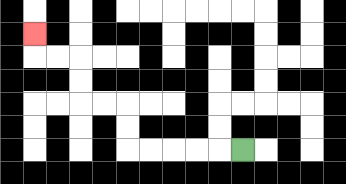{'start': '[10, 6]', 'end': '[1, 1]', 'path_directions': 'L,L,L,L,L,U,U,L,L,U,U,L,L,U', 'path_coordinates': '[[10, 6], [9, 6], [8, 6], [7, 6], [6, 6], [5, 6], [5, 5], [5, 4], [4, 4], [3, 4], [3, 3], [3, 2], [2, 2], [1, 2], [1, 1]]'}